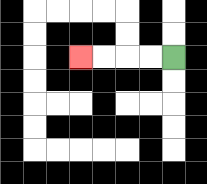{'start': '[7, 2]', 'end': '[3, 2]', 'path_directions': 'L,L,L,L', 'path_coordinates': '[[7, 2], [6, 2], [5, 2], [4, 2], [3, 2]]'}